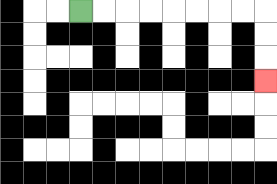{'start': '[3, 0]', 'end': '[11, 3]', 'path_directions': 'R,R,R,R,R,R,R,R,D,D,D', 'path_coordinates': '[[3, 0], [4, 0], [5, 0], [6, 0], [7, 0], [8, 0], [9, 0], [10, 0], [11, 0], [11, 1], [11, 2], [11, 3]]'}